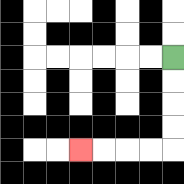{'start': '[7, 2]', 'end': '[3, 6]', 'path_directions': 'D,D,D,D,L,L,L,L', 'path_coordinates': '[[7, 2], [7, 3], [7, 4], [7, 5], [7, 6], [6, 6], [5, 6], [4, 6], [3, 6]]'}